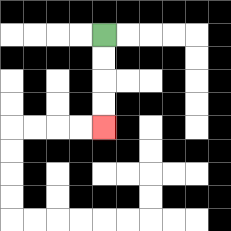{'start': '[4, 1]', 'end': '[4, 5]', 'path_directions': 'D,D,D,D', 'path_coordinates': '[[4, 1], [4, 2], [4, 3], [4, 4], [4, 5]]'}